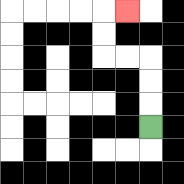{'start': '[6, 5]', 'end': '[5, 0]', 'path_directions': 'U,U,U,L,L,U,U,R', 'path_coordinates': '[[6, 5], [6, 4], [6, 3], [6, 2], [5, 2], [4, 2], [4, 1], [4, 0], [5, 0]]'}